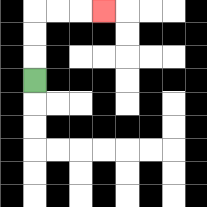{'start': '[1, 3]', 'end': '[4, 0]', 'path_directions': 'U,U,U,R,R,R', 'path_coordinates': '[[1, 3], [1, 2], [1, 1], [1, 0], [2, 0], [3, 0], [4, 0]]'}